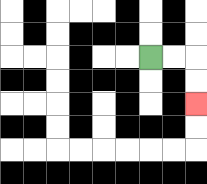{'start': '[6, 2]', 'end': '[8, 4]', 'path_directions': 'R,R,D,D', 'path_coordinates': '[[6, 2], [7, 2], [8, 2], [8, 3], [8, 4]]'}